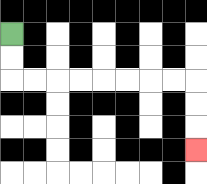{'start': '[0, 1]', 'end': '[8, 6]', 'path_directions': 'D,D,R,R,R,R,R,R,R,R,D,D,D', 'path_coordinates': '[[0, 1], [0, 2], [0, 3], [1, 3], [2, 3], [3, 3], [4, 3], [5, 3], [6, 3], [7, 3], [8, 3], [8, 4], [8, 5], [8, 6]]'}